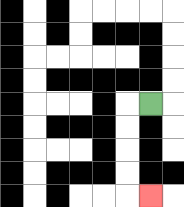{'start': '[6, 4]', 'end': '[6, 8]', 'path_directions': 'L,D,D,D,D,R', 'path_coordinates': '[[6, 4], [5, 4], [5, 5], [5, 6], [5, 7], [5, 8], [6, 8]]'}